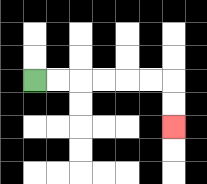{'start': '[1, 3]', 'end': '[7, 5]', 'path_directions': 'R,R,R,R,R,R,D,D', 'path_coordinates': '[[1, 3], [2, 3], [3, 3], [4, 3], [5, 3], [6, 3], [7, 3], [7, 4], [7, 5]]'}